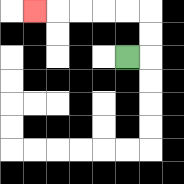{'start': '[5, 2]', 'end': '[1, 0]', 'path_directions': 'R,U,U,L,L,L,L,L', 'path_coordinates': '[[5, 2], [6, 2], [6, 1], [6, 0], [5, 0], [4, 0], [3, 0], [2, 0], [1, 0]]'}